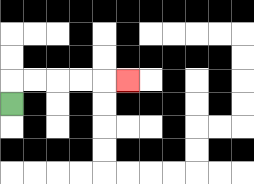{'start': '[0, 4]', 'end': '[5, 3]', 'path_directions': 'U,R,R,R,R,R', 'path_coordinates': '[[0, 4], [0, 3], [1, 3], [2, 3], [3, 3], [4, 3], [5, 3]]'}